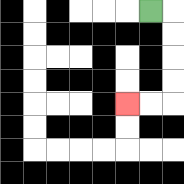{'start': '[6, 0]', 'end': '[5, 4]', 'path_directions': 'R,D,D,D,D,L,L', 'path_coordinates': '[[6, 0], [7, 0], [7, 1], [7, 2], [7, 3], [7, 4], [6, 4], [5, 4]]'}